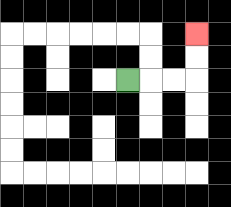{'start': '[5, 3]', 'end': '[8, 1]', 'path_directions': 'R,R,R,U,U', 'path_coordinates': '[[5, 3], [6, 3], [7, 3], [8, 3], [8, 2], [8, 1]]'}